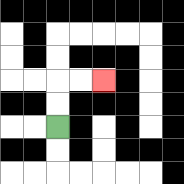{'start': '[2, 5]', 'end': '[4, 3]', 'path_directions': 'U,U,R,R', 'path_coordinates': '[[2, 5], [2, 4], [2, 3], [3, 3], [4, 3]]'}